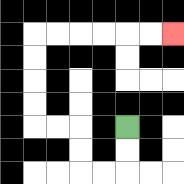{'start': '[5, 5]', 'end': '[7, 1]', 'path_directions': 'D,D,L,L,U,U,L,L,U,U,U,U,R,R,R,R,R,R', 'path_coordinates': '[[5, 5], [5, 6], [5, 7], [4, 7], [3, 7], [3, 6], [3, 5], [2, 5], [1, 5], [1, 4], [1, 3], [1, 2], [1, 1], [2, 1], [3, 1], [4, 1], [5, 1], [6, 1], [7, 1]]'}